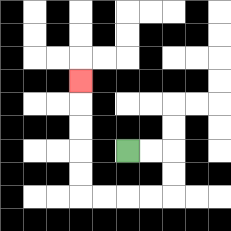{'start': '[5, 6]', 'end': '[3, 3]', 'path_directions': 'R,R,D,D,L,L,L,L,U,U,U,U,U', 'path_coordinates': '[[5, 6], [6, 6], [7, 6], [7, 7], [7, 8], [6, 8], [5, 8], [4, 8], [3, 8], [3, 7], [3, 6], [3, 5], [3, 4], [3, 3]]'}